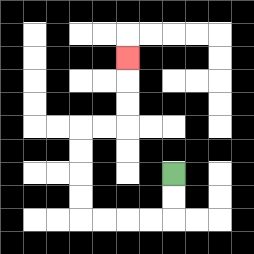{'start': '[7, 7]', 'end': '[5, 2]', 'path_directions': 'D,D,L,L,L,L,U,U,U,U,R,R,U,U,U', 'path_coordinates': '[[7, 7], [7, 8], [7, 9], [6, 9], [5, 9], [4, 9], [3, 9], [3, 8], [3, 7], [3, 6], [3, 5], [4, 5], [5, 5], [5, 4], [5, 3], [5, 2]]'}